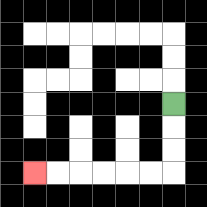{'start': '[7, 4]', 'end': '[1, 7]', 'path_directions': 'D,D,D,L,L,L,L,L,L', 'path_coordinates': '[[7, 4], [7, 5], [7, 6], [7, 7], [6, 7], [5, 7], [4, 7], [3, 7], [2, 7], [1, 7]]'}